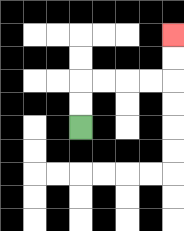{'start': '[3, 5]', 'end': '[7, 1]', 'path_directions': 'U,U,R,R,R,R,U,U', 'path_coordinates': '[[3, 5], [3, 4], [3, 3], [4, 3], [5, 3], [6, 3], [7, 3], [7, 2], [7, 1]]'}